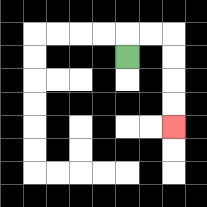{'start': '[5, 2]', 'end': '[7, 5]', 'path_directions': 'U,R,R,D,D,D,D', 'path_coordinates': '[[5, 2], [5, 1], [6, 1], [7, 1], [7, 2], [7, 3], [7, 4], [7, 5]]'}